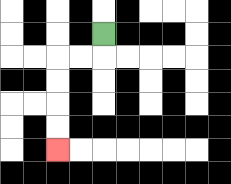{'start': '[4, 1]', 'end': '[2, 6]', 'path_directions': 'D,L,L,D,D,D,D', 'path_coordinates': '[[4, 1], [4, 2], [3, 2], [2, 2], [2, 3], [2, 4], [2, 5], [2, 6]]'}